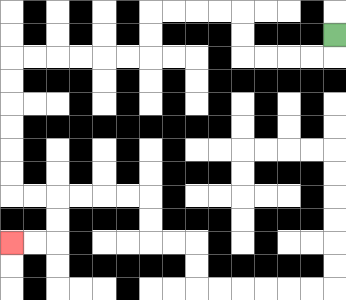{'start': '[14, 1]', 'end': '[0, 10]', 'path_directions': 'D,L,L,L,L,U,U,L,L,L,L,D,D,L,L,L,L,L,L,D,D,D,D,D,D,R,R,D,D,L,L', 'path_coordinates': '[[14, 1], [14, 2], [13, 2], [12, 2], [11, 2], [10, 2], [10, 1], [10, 0], [9, 0], [8, 0], [7, 0], [6, 0], [6, 1], [6, 2], [5, 2], [4, 2], [3, 2], [2, 2], [1, 2], [0, 2], [0, 3], [0, 4], [0, 5], [0, 6], [0, 7], [0, 8], [1, 8], [2, 8], [2, 9], [2, 10], [1, 10], [0, 10]]'}